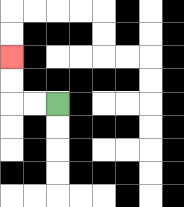{'start': '[2, 4]', 'end': '[0, 2]', 'path_directions': 'L,L,U,U', 'path_coordinates': '[[2, 4], [1, 4], [0, 4], [0, 3], [0, 2]]'}